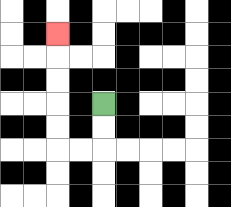{'start': '[4, 4]', 'end': '[2, 1]', 'path_directions': 'D,D,L,L,U,U,U,U,U', 'path_coordinates': '[[4, 4], [4, 5], [4, 6], [3, 6], [2, 6], [2, 5], [2, 4], [2, 3], [2, 2], [2, 1]]'}